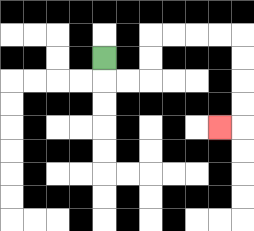{'start': '[4, 2]', 'end': '[9, 5]', 'path_directions': 'D,R,R,U,U,R,R,R,R,D,D,D,D,L', 'path_coordinates': '[[4, 2], [4, 3], [5, 3], [6, 3], [6, 2], [6, 1], [7, 1], [8, 1], [9, 1], [10, 1], [10, 2], [10, 3], [10, 4], [10, 5], [9, 5]]'}